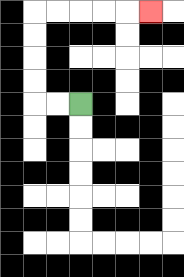{'start': '[3, 4]', 'end': '[6, 0]', 'path_directions': 'L,L,U,U,U,U,R,R,R,R,R', 'path_coordinates': '[[3, 4], [2, 4], [1, 4], [1, 3], [1, 2], [1, 1], [1, 0], [2, 0], [3, 0], [4, 0], [5, 0], [6, 0]]'}